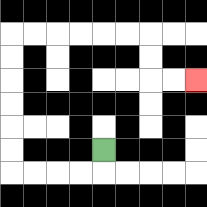{'start': '[4, 6]', 'end': '[8, 3]', 'path_directions': 'D,L,L,L,L,U,U,U,U,U,U,R,R,R,R,R,R,D,D,R,R', 'path_coordinates': '[[4, 6], [4, 7], [3, 7], [2, 7], [1, 7], [0, 7], [0, 6], [0, 5], [0, 4], [0, 3], [0, 2], [0, 1], [1, 1], [2, 1], [3, 1], [4, 1], [5, 1], [6, 1], [6, 2], [6, 3], [7, 3], [8, 3]]'}